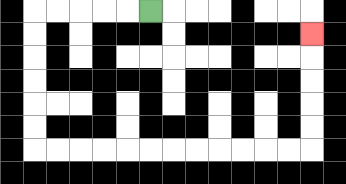{'start': '[6, 0]', 'end': '[13, 1]', 'path_directions': 'L,L,L,L,L,D,D,D,D,D,D,R,R,R,R,R,R,R,R,R,R,R,R,U,U,U,U,U', 'path_coordinates': '[[6, 0], [5, 0], [4, 0], [3, 0], [2, 0], [1, 0], [1, 1], [1, 2], [1, 3], [1, 4], [1, 5], [1, 6], [2, 6], [3, 6], [4, 6], [5, 6], [6, 6], [7, 6], [8, 6], [9, 6], [10, 6], [11, 6], [12, 6], [13, 6], [13, 5], [13, 4], [13, 3], [13, 2], [13, 1]]'}